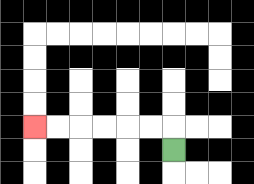{'start': '[7, 6]', 'end': '[1, 5]', 'path_directions': 'U,L,L,L,L,L,L', 'path_coordinates': '[[7, 6], [7, 5], [6, 5], [5, 5], [4, 5], [3, 5], [2, 5], [1, 5]]'}